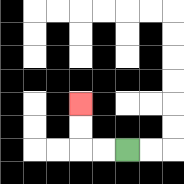{'start': '[5, 6]', 'end': '[3, 4]', 'path_directions': 'L,L,U,U', 'path_coordinates': '[[5, 6], [4, 6], [3, 6], [3, 5], [3, 4]]'}